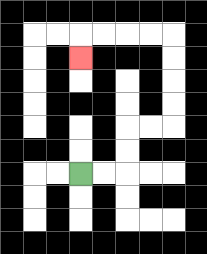{'start': '[3, 7]', 'end': '[3, 2]', 'path_directions': 'R,R,U,U,R,R,U,U,U,U,L,L,L,L,D', 'path_coordinates': '[[3, 7], [4, 7], [5, 7], [5, 6], [5, 5], [6, 5], [7, 5], [7, 4], [7, 3], [7, 2], [7, 1], [6, 1], [5, 1], [4, 1], [3, 1], [3, 2]]'}